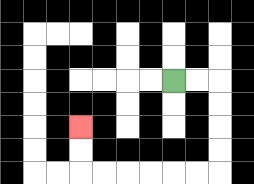{'start': '[7, 3]', 'end': '[3, 5]', 'path_directions': 'R,R,D,D,D,D,L,L,L,L,L,L,U,U', 'path_coordinates': '[[7, 3], [8, 3], [9, 3], [9, 4], [9, 5], [9, 6], [9, 7], [8, 7], [7, 7], [6, 7], [5, 7], [4, 7], [3, 7], [3, 6], [3, 5]]'}